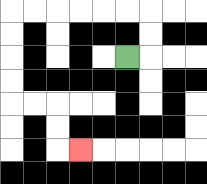{'start': '[5, 2]', 'end': '[3, 6]', 'path_directions': 'R,U,U,L,L,L,L,L,L,D,D,D,D,R,R,D,D,R', 'path_coordinates': '[[5, 2], [6, 2], [6, 1], [6, 0], [5, 0], [4, 0], [3, 0], [2, 0], [1, 0], [0, 0], [0, 1], [0, 2], [0, 3], [0, 4], [1, 4], [2, 4], [2, 5], [2, 6], [3, 6]]'}